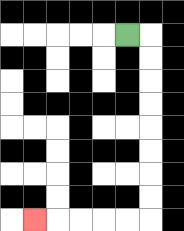{'start': '[5, 1]', 'end': '[1, 9]', 'path_directions': 'R,D,D,D,D,D,D,D,D,L,L,L,L,L', 'path_coordinates': '[[5, 1], [6, 1], [6, 2], [6, 3], [6, 4], [6, 5], [6, 6], [6, 7], [6, 8], [6, 9], [5, 9], [4, 9], [3, 9], [2, 9], [1, 9]]'}